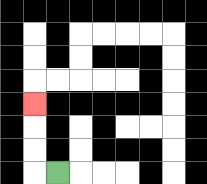{'start': '[2, 7]', 'end': '[1, 4]', 'path_directions': 'L,U,U,U', 'path_coordinates': '[[2, 7], [1, 7], [1, 6], [1, 5], [1, 4]]'}